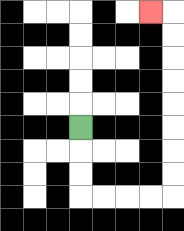{'start': '[3, 5]', 'end': '[6, 0]', 'path_directions': 'D,D,D,R,R,R,R,U,U,U,U,U,U,U,U,L', 'path_coordinates': '[[3, 5], [3, 6], [3, 7], [3, 8], [4, 8], [5, 8], [6, 8], [7, 8], [7, 7], [7, 6], [7, 5], [7, 4], [7, 3], [7, 2], [7, 1], [7, 0], [6, 0]]'}